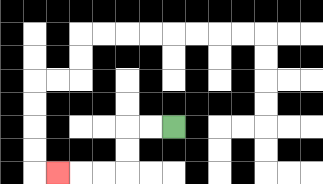{'start': '[7, 5]', 'end': '[2, 7]', 'path_directions': 'L,L,D,D,L,L,L', 'path_coordinates': '[[7, 5], [6, 5], [5, 5], [5, 6], [5, 7], [4, 7], [3, 7], [2, 7]]'}